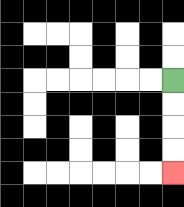{'start': '[7, 3]', 'end': '[7, 7]', 'path_directions': 'D,D,D,D', 'path_coordinates': '[[7, 3], [7, 4], [7, 5], [7, 6], [7, 7]]'}